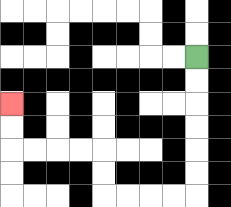{'start': '[8, 2]', 'end': '[0, 4]', 'path_directions': 'D,D,D,D,D,D,L,L,L,L,U,U,L,L,L,L,U,U', 'path_coordinates': '[[8, 2], [8, 3], [8, 4], [8, 5], [8, 6], [8, 7], [8, 8], [7, 8], [6, 8], [5, 8], [4, 8], [4, 7], [4, 6], [3, 6], [2, 6], [1, 6], [0, 6], [0, 5], [0, 4]]'}